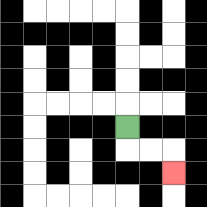{'start': '[5, 5]', 'end': '[7, 7]', 'path_directions': 'D,R,R,D', 'path_coordinates': '[[5, 5], [5, 6], [6, 6], [7, 6], [7, 7]]'}